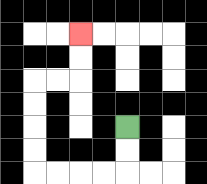{'start': '[5, 5]', 'end': '[3, 1]', 'path_directions': 'D,D,L,L,L,L,U,U,U,U,R,R,U,U', 'path_coordinates': '[[5, 5], [5, 6], [5, 7], [4, 7], [3, 7], [2, 7], [1, 7], [1, 6], [1, 5], [1, 4], [1, 3], [2, 3], [3, 3], [3, 2], [3, 1]]'}